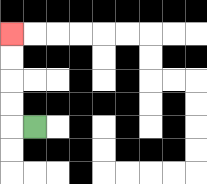{'start': '[1, 5]', 'end': '[0, 1]', 'path_directions': 'L,U,U,U,U', 'path_coordinates': '[[1, 5], [0, 5], [0, 4], [0, 3], [0, 2], [0, 1]]'}